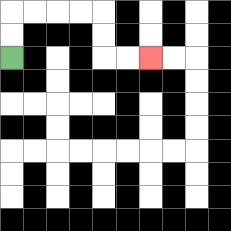{'start': '[0, 2]', 'end': '[6, 2]', 'path_directions': 'U,U,R,R,R,R,D,D,R,R', 'path_coordinates': '[[0, 2], [0, 1], [0, 0], [1, 0], [2, 0], [3, 0], [4, 0], [4, 1], [4, 2], [5, 2], [6, 2]]'}